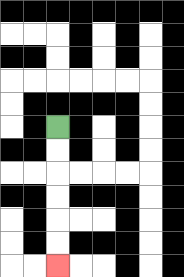{'start': '[2, 5]', 'end': '[2, 11]', 'path_directions': 'D,D,D,D,D,D', 'path_coordinates': '[[2, 5], [2, 6], [2, 7], [2, 8], [2, 9], [2, 10], [2, 11]]'}